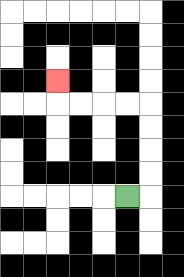{'start': '[5, 8]', 'end': '[2, 3]', 'path_directions': 'R,U,U,U,U,L,L,L,L,U', 'path_coordinates': '[[5, 8], [6, 8], [6, 7], [6, 6], [6, 5], [6, 4], [5, 4], [4, 4], [3, 4], [2, 4], [2, 3]]'}